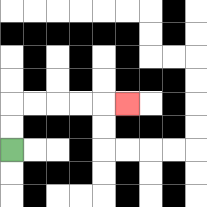{'start': '[0, 6]', 'end': '[5, 4]', 'path_directions': 'U,U,R,R,R,R,R', 'path_coordinates': '[[0, 6], [0, 5], [0, 4], [1, 4], [2, 4], [3, 4], [4, 4], [5, 4]]'}